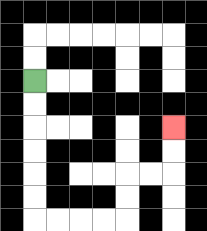{'start': '[1, 3]', 'end': '[7, 5]', 'path_directions': 'D,D,D,D,D,D,R,R,R,R,U,U,R,R,U,U', 'path_coordinates': '[[1, 3], [1, 4], [1, 5], [1, 6], [1, 7], [1, 8], [1, 9], [2, 9], [3, 9], [4, 9], [5, 9], [5, 8], [5, 7], [6, 7], [7, 7], [7, 6], [7, 5]]'}